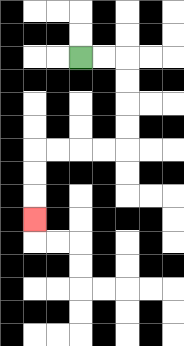{'start': '[3, 2]', 'end': '[1, 9]', 'path_directions': 'R,R,D,D,D,D,L,L,L,L,D,D,D', 'path_coordinates': '[[3, 2], [4, 2], [5, 2], [5, 3], [5, 4], [5, 5], [5, 6], [4, 6], [3, 6], [2, 6], [1, 6], [1, 7], [1, 8], [1, 9]]'}